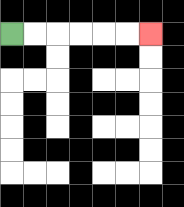{'start': '[0, 1]', 'end': '[6, 1]', 'path_directions': 'R,R,R,R,R,R', 'path_coordinates': '[[0, 1], [1, 1], [2, 1], [3, 1], [4, 1], [5, 1], [6, 1]]'}